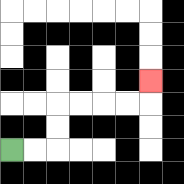{'start': '[0, 6]', 'end': '[6, 3]', 'path_directions': 'R,R,U,U,R,R,R,R,U', 'path_coordinates': '[[0, 6], [1, 6], [2, 6], [2, 5], [2, 4], [3, 4], [4, 4], [5, 4], [6, 4], [6, 3]]'}